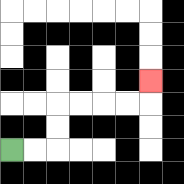{'start': '[0, 6]', 'end': '[6, 3]', 'path_directions': 'R,R,U,U,R,R,R,R,U', 'path_coordinates': '[[0, 6], [1, 6], [2, 6], [2, 5], [2, 4], [3, 4], [4, 4], [5, 4], [6, 4], [6, 3]]'}